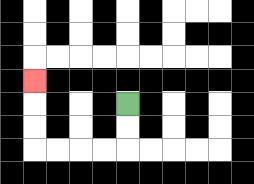{'start': '[5, 4]', 'end': '[1, 3]', 'path_directions': 'D,D,L,L,L,L,U,U,U', 'path_coordinates': '[[5, 4], [5, 5], [5, 6], [4, 6], [3, 6], [2, 6], [1, 6], [1, 5], [1, 4], [1, 3]]'}